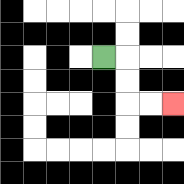{'start': '[4, 2]', 'end': '[7, 4]', 'path_directions': 'R,D,D,R,R', 'path_coordinates': '[[4, 2], [5, 2], [5, 3], [5, 4], [6, 4], [7, 4]]'}